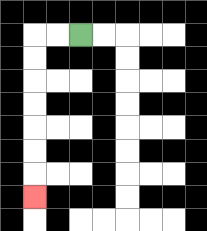{'start': '[3, 1]', 'end': '[1, 8]', 'path_directions': 'L,L,D,D,D,D,D,D,D', 'path_coordinates': '[[3, 1], [2, 1], [1, 1], [1, 2], [1, 3], [1, 4], [1, 5], [1, 6], [1, 7], [1, 8]]'}